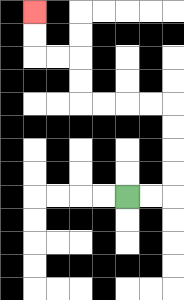{'start': '[5, 8]', 'end': '[1, 0]', 'path_directions': 'R,R,U,U,U,U,L,L,L,L,U,U,L,L,U,U', 'path_coordinates': '[[5, 8], [6, 8], [7, 8], [7, 7], [7, 6], [7, 5], [7, 4], [6, 4], [5, 4], [4, 4], [3, 4], [3, 3], [3, 2], [2, 2], [1, 2], [1, 1], [1, 0]]'}